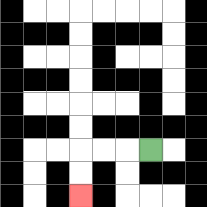{'start': '[6, 6]', 'end': '[3, 8]', 'path_directions': 'L,L,L,D,D', 'path_coordinates': '[[6, 6], [5, 6], [4, 6], [3, 6], [3, 7], [3, 8]]'}